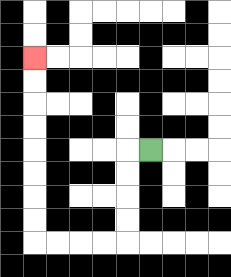{'start': '[6, 6]', 'end': '[1, 2]', 'path_directions': 'L,D,D,D,D,L,L,L,L,U,U,U,U,U,U,U,U', 'path_coordinates': '[[6, 6], [5, 6], [5, 7], [5, 8], [5, 9], [5, 10], [4, 10], [3, 10], [2, 10], [1, 10], [1, 9], [1, 8], [1, 7], [1, 6], [1, 5], [1, 4], [1, 3], [1, 2]]'}